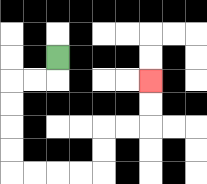{'start': '[2, 2]', 'end': '[6, 3]', 'path_directions': 'D,L,L,D,D,D,D,R,R,R,R,U,U,R,R,U,U', 'path_coordinates': '[[2, 2], [2, 3], [1, 3], [0, 3], [0, 4], [0, 5], [0, 6], [0, 7], [1, 7], [2, 7], [3, 7], [4, 7], [4, 6], [4, 5], [5, 5], [6, 5], [6, 4], [6, 3]]'}